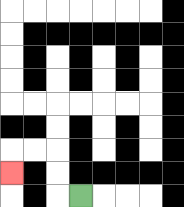{'start': '[3, 8]', 'end': '[0, 7]', 'path_directions': 'L,U,U,L,L,D', 'path_coordinates': '[[3, 8], [2, 8], [2, 7], [2, 6], [1, 6], [0, 6], [0, 7]]'}